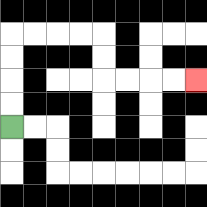{'start': '[0, 5]', 'end': '[8, 3]', 'path_directions': 'U,U,U,U,R,R,R,R,D,D,R,R,R,R', 'path_coordinates': '[[0, 5], [0, 4], [0, 3], [0, 2], [0, 1], [1, 1], [2, 1], [3, 1], [4, 1], [4, 2], [4, 3], [5, 3], [6, 3], [7, 3], [8, 3]]'}